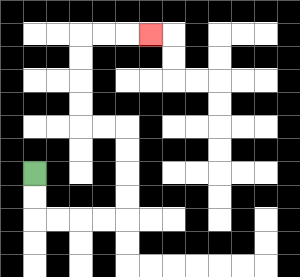{'start': '[1, 7]', 'end': '[6, 1]', 'path_directions': 'D,D,R,R,R,R,U,U,U,U,L,L,U,U,U,U,R,R,R', 'path_coordinates': '[[1, 7], [1, 8], [1, 9], [2, 9], [3, 9], [4, 9], [5, 9], [5, 8], [5, 7], [5, 6], [5, 5], [4, 5], [3, 5], [3, 4], [3, 3], [3, 2], [3, 1], [4, 1], [5, 1], [6, 1]]'}